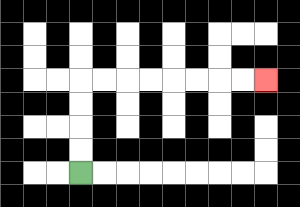{'start': '[3, 7]', 'end': '[11, 3]', 'path_directions': 'U,U,U,U,R,R,R,R,R,R,R,R', 'path_coordinates': '[[3, 7], [3, 6], [3, 5], [3, 4], [3, 3], [4, 3], [5, 3], [6, 3], [7, 3], [8, 3], [9, 3], [10, 3], [11, 3]]'}